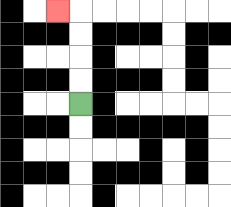{'start': '[3, 4]', 'end': '[2, 0]', 'path_directions': 'U,U,U,U,L', 'path_coordinates': '[[3, 4], [3, 3], [3, 2], [3, 1], [3, 0], [2, 0]]'}